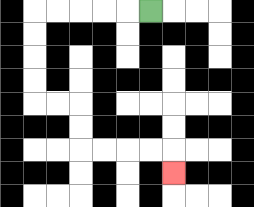{'start': '[6, 0]', 'end': '[7, 7]', 'path_directions': 'L,L,L,L,L,D,D,D,D,R,R,D,D,R,R,R,R,D', 'path_coordinates': '[[6, 0], [5, 0], [4, 0], [3, 0], [2, 0], [1, 0], [1, 1], [1, 2], [1, 3], [1, 4], [2, 4], [3, 4], [3, 5], [3, 6], [4, 6], [5, 6], [6, 6], [7, 6], [7, 7]]'}